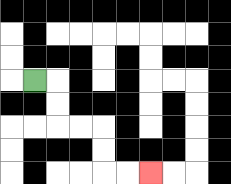{'start': '[1, 3]', 'end': '[6, 7]', 'path_directions': 'R,D,D,R,R,D,D,R,R', 'path_coordinates': '[[1, 3], [2, 3], [2, 4], [2, 5], [3, 5], [4, 5], [4, 6], [4, 7], [5, 7], [6, 7]]'}